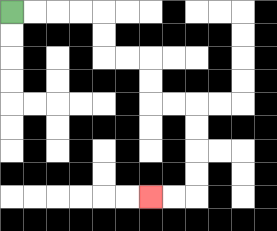{'start': '[0, 0]', 'end': '[6, 8]', 'path_directions': 'R,R,R,R,D,D,R,R,D,D,R,R,D,D,D,D,L,L', 'path_coordinates': '[[0, 0], [1, 0], [2, 0], [3, 0], [4, 0], [4, 1], [4, 2], [5, 2], [6, 2], [6, 3], [6, 4], [7, 4], [8, 4], [8, 5], [8, 6], [8, 7], [8, 8], [7, 8], [6, 8]]'}